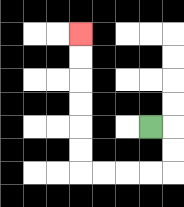{'start': '[6, 5]', 'end': '[3, 1]', 'path_directions': 'R,D,D,L,L,L,L,U,U,U,U,U,U', 'path_coordinates': '[[6, 5], [7, 5], [7, 6], [7, 7], [6, 7], [5, 7], [4, 7], [3, 7], [3, 6], [3, 5], [3, 4], [3, 3], [3, 2], [3, 1]]'}